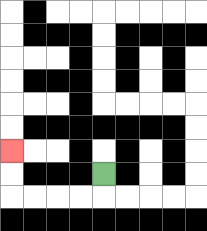{'start': '[4, 7]', 'end': '[0, 6]', 'path_directions': 'D,L,L,L,L,U,U', 'path_coordinates': '[[4, 7], [4, 8], [3, 8], [2, 8], [1, 8], [0, 8], [0, 7], [0, 6]]'}